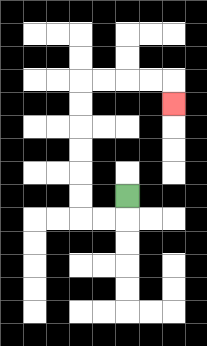{'start': '[5, 8]', 'end': '[7, 4]', 'path_directions': 'D,L,L,U,U,U,U,U,U,R,R,R,R,D', 'path_coordinates': '[[5, 8], [5, 9], [4, 9], [3, 9], [3, 8], [3, 7], [3, 6], [3, 5], [3, 4], [3, 3], [4, 3], [5, 3], [6, 3], [7, 3], [7, 4]]'}